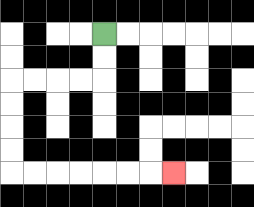{'start': '[4, 1]', 'end': '[7, 7]', 'path_directions': 'D,D,L,L,L,L,D,D,D,D,R,R,R,R,R,R,R', 'path_coordinates': '[[4, 1], [4, 2], [4, 3], [3, 3], [2, 3], [1, 3], [0, 3], [0, 4], [0, 5], [0, 6], [0, 7], [1, 7], [2, 7], [3, 7], [4, 7], [5, 7], [6, 7], [7, 7]]'}